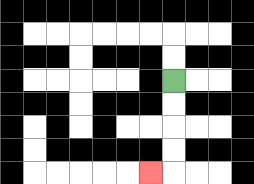{'start': '[7, 3]', 'end': '[6, 7]', 'path_directions': 'D,D,D,D,L', 'path_coordinates': '[[7, 3], [7, 4], [7, 5], [7, 6], [7, 7], [6, 7]]'}